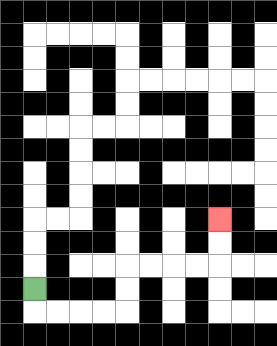{'start': '[1, 12]', 'end': '[9, 9]', 'path_directions': 'D,R,R,R,R,U,U,R,R,R,R,U,U', 'path_coordinates': '[[1, 12], [1, 13], [2, 13], [3, 13], [4, 13], [5, 13], [5, 12], [5, 11], [6, 11], [7, 11], [8, 11], [9, 11], [9, 10], [9, 9]]'}